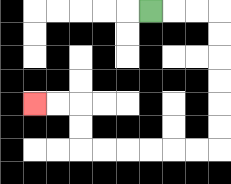{'start': '[6, 0]', 'end': '[1, 4]', 'path_directions': 'R,R,R,D,D,D,D,D,D,L,L,L,L,L,L,U,U,L,L', 'path_coordinates': '[[6, 0], [7, 0], [8, 0], [9, 0], [9, 1], [9, 2], [9, 3], [9, 4], [9, 5], [9, 6], [8, 6], [7, 6], [6, 6], [5, 6], [4, 6], [3, 6], [3, 5], [3, 4], [2, 4], [1, 4]]'}